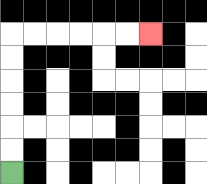{'start': '[0, 7]', 'end': '[6, 1]', 'path_directions': 'U,U,U,U,U,U,R,R,R,R,R,R', 'path_coordinates': '[[0, 7], [0, 6], [0, 5], [0, 4], [0, 3], [0, 2], [0, 1], [1, 1], [2, 1], [3, 1], [4, 1], [5, 1], [6, 1]]'}